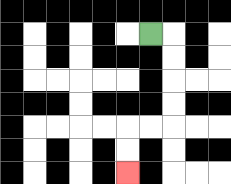{'start': '[6, 1]', 'end': '[5, 7]', 'path_directions': 'R,D,D,D,D,L,L,D,D', 'path_coordinates': '[[6, 1], [7, 1], [7, 2], [7, 3], [7, 4], [7, 5], [6, 5], [5, 5], [5, 6], [5, 7]]'}